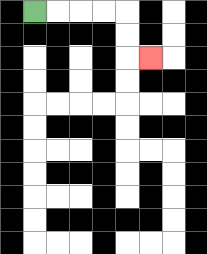{'start': '[1, 0]', 'end': '[6, 2]', 'path_directions': 'R,R,R,R,D,D,R', 'path_coordinates': '[[1, 0], [2, 0], [3, 0], [4, 0], [5, 0], [5, 1], [5, 2], [6, 2]]'}